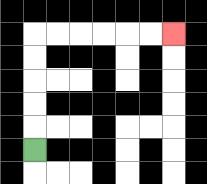{'start': '[1, 6]', 'end': '[7, 1]', 'path_directions': 'U,U,U,U,U,R,R,R,R,R,R', 'path_coordinates': '[[1, 6], [1, 5], [1, 4], [1, 3], [1, 2], [1, 1], [2, 1], [3, 1], [4, 1], [5, 1], [6, 1], [7, 1]]'}